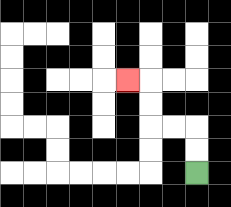{'start': '[8, 7]', 'end': '[5, 3]', 'path_directions': 'U,U,L,L,U,U,L', 'path_coordinates': '[[8, 7], [8, 6], [8, 5], [7, 5], [6, 5], [6, 4], [6, 3], [5, 3]]'}